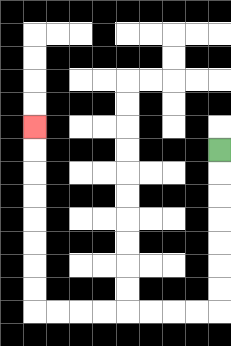{'start': '[9, 6]', 'end': '[1, 5]', 'path_directions': 'D,D,D,D,D,D,D,L,L,L,L,L,L,L,L,U,U,U,U,U,U,U,U', 'path_coordinates': '[[9, 6], [9, 7], [9, 8], [9, 9], [9, 10], [9, 11], [9, 12], [9, 13], [8, 13], [7, 13], [6, 13], [5, 13], [4, 13], [3, 13], [2, 13], [1, 13], [1, 12], [1, 11], [1, 10], [1, 9], [1, 8], [1, 7], [1, 6], [1, 5]]'}